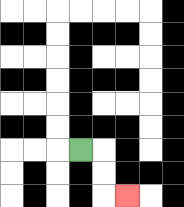{'start': '[3, 6]', 'end': '[5, 8]', 'path_directions': 'R,D,D,R', 'path_coordinates': '[[3, 6], [4, 6], [4, 7], [4, 8], [5, 8]]'}